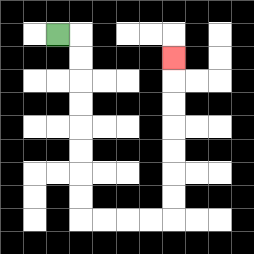{'start': '[2, 1]', 'end': '[7, 2]', 'path_directions': 'R,D,D,D,D,D,D,D,D,R,R,R,R,U,U,U,U,U,U,U', 'path_coordinates': '[[2, 1], [3, 1], [3, 2], [3, 3], [3, 4], [3, 5], [3, 6], [3, 7], [3, 8], [3, 9], [4, 9], [5, 9], [6, 9], [7, 9], [7, 8], [7, 7], [7, 6], [7, 5], [7, 4], [7, 3], [7, 2]]'}